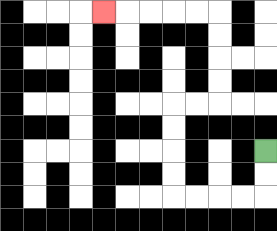{'start': '[11, 6]', 'end': '[4, 0]', 'path_directions': 'D,D,L,L,L,L,U,U,U,U,R,R,U,U,U,U,L,L,L,L,L', 'path_coordinates': '[[11, 6], [11, 7], [11, 8], [10, 8], [9, 8], [8, 8], [7, 8], [7, 7], [7, 6], [7, 5], [7, 4], [8, 4], [9, 4], [9, 3], [9, 2], [9, 1], [9, 0], [8, 0], [7, 0], [6, 0], [5, 0], [4, 0]]'}